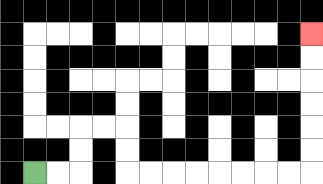{'start': '[1, 7]', 'end': '[13, 1]', 'path_directions': 'R,R,U,U,R,R,D,D,R,R,R,R,R,R,R,R,U,U,U,U,U,U', 'path_coordinates': '[[1, 7], [2, 7], [3, 7], [3, 6], [3, 5], [4, 5], [5, 5], [5, 6], [5, 7], [6, 7], [7, 7], [8, 7], [9, 7], [10, 7], [11, 7], [12, 7], [13, 7], [13, 6], [13, 5], [13, 4], [13, 3], [13, 2], [13, 1]]'}